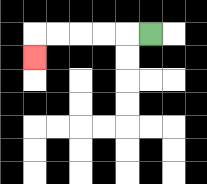{'start': '[6, 1]', 'end': '[1, 2]', 'path_directions': 'L,L,L,L,L,D', 'path_coordinates': '[[6, 1], [5, 1], [4, 1], [3, 1], [2, 1], [1, 1], [1, 2]]'}